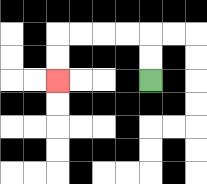{'start': '[6, 3]', 'end': '[2, 3]', 'path_directions': 'U,U,L,L,L,L,D,D', 'path_coordinates': '[[6, 3], [6, 2], [6, 1], [5, 1], [4, 1], [3, 1], [2, 1], [2, 2], [2, 3]]'}